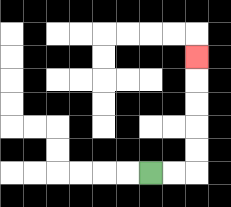{'start': '[6, 7]', 'end': '[8, 2]', 'path_directions': 'R,R,U,U,U,U,U', 'path_coordinates': '[[6, 7], [7, 7], [8, 7], [8, 6], [8, 5], [8, 4], [8, 3], [8, 2]]'}